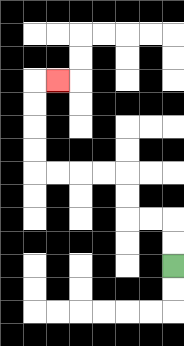{'start': '[7, 11]', 'end': '[2, 3]', 'path_directions': 'U,U,L,L,U,U,L,L,L,L,U,U,U,U,R', 'path_coordinates': '[[7, 11], [7, 10], [7, 9], [6, 9], [5, 9], [5, 8], [5, 7], [4, 7], [3, 7], [2, 7], [1, 7], [1, 6], [1, 5], [1, 4], [1, 3], [2, 3]]'}